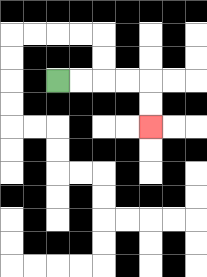{'start': '[2, 3]', 'end': '[6, 5]', 'path_directions': 'R,R,R,R,D,D', 'path_coordinates': '[[2, 3], [3, 3], [4, 3], [5, 3], [6, 3], [6, 4], [6, 5]]'}